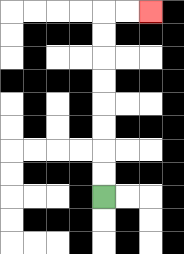{'start': '[4, 8]', 'end': '[6, 0]', 'path_directions': 'U,U,U,U,U,U,U,U,R,R', 'path_coordinates': '[[4, 8], [4, 7], [4, 6], [4, 5], [4, 4], [4, 3], [4, 2], [4, 1], [4, 0], [5, 0], [6, 0]]'}